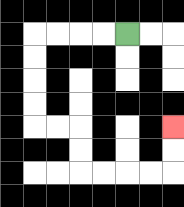{'start': '[5, 1]', 'end': '[7, 5]', 'path_directions': 'L,L,L,L,D,D,D,D,R,R,D,D,R,R,R,R,U,U', 'path_coordinates': '[[5, 1], [4, 1], [3, 1], [2, 1], [1, 1], [1, 2], [1, 3], [1, 4], [1, 5], [2, 5], [3, 5], [3, 6], [3, 7], [4, 7], [5, 7], [6, 7], [7, 7], [7, 6], [7, 5]]'}